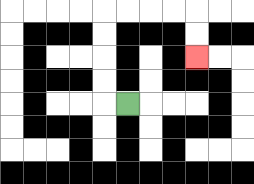{'start': '[5, 4]', 'end': '[8, 2]', 'path_directions': 'L,U,U,U,U,R,R,R,R,D,D', 'path_coordinates': '[[5, 4], [4, 4], [4, 3], [4, 2], [4, 1], [4, 0], [5, 0], [6, 0], [7, 0], [8, 0], [8, 1], [8, 2]]'}